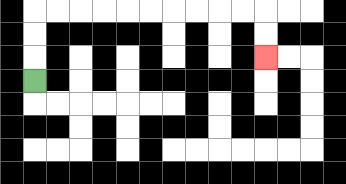{'start': '[1, 3]', 'end': '[11, 2]', 'path_directions': 'U,U,U,R,R,R,R,R,R,R,R,R,R,D,D', 'path_coordinates': '[[1, 3], [1, 2], [1, 1], [1, 0], [2, 0], [3, 0], [4, 0], [5, 0], [6, 0], [7, 0], [8, 0], [9, 0], [10, 0], [11, 0], [11, 1], [11, 2]]'}